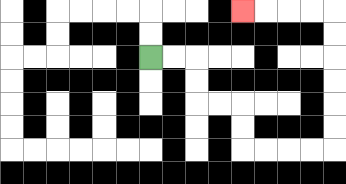{'start': '[6, 2]', 'end': '[10, 0]', 'path_directions': 'R,R,D,D,R,R,D,D,R,R,R,R,U,U,U,U,U,U,L,L,L,L', 'path_coordinates': '[[6, 2], [7, 2], [8, 2], [8, 3], [8, 4], [9, 4], [10, 4], [10, 5], [10, 6], [11, 6], [12, 6], [13, 6], [14, 6], [14, 5], [14, 4], [14, 3], [14, 2], [14, 1], [14, 0], [13, 0], [12, 0], [11, 0], [10, 0]]'}